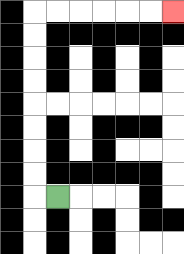{'start': '[2, 8]', 'end': '[7, 0]', 'path_directions': 'L,U,U,U,U,U,U,U,U,R,R,R,R,R,R', 'path_coordinates': '[[2, 8], [1, 8], [1, 7], [1, 6], [1, 5], [1, 4], [1, 3], [1, 2], [1, 1], [1, 0], [2, 0], [3, 0], [4, 0], [5, 0], [6, 0], [7, 0]]'}